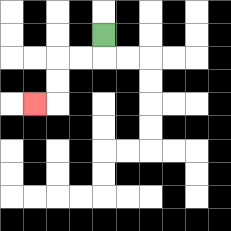{'start': '[4, 1]', 'end': '[1, 4]', 'path_directions': 'D,L,L,D,D,L', 'path_coordinates': '[[4, 1], [4, 2], [3, 2], [2, 2], [2, 3], [2, 4], [1, 4]]'}